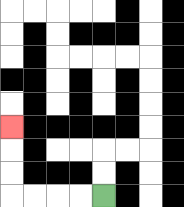{'start': '[4, 8]', 'end': '[0, 5]', 'path_directions': 'L,L,L,L,U,U,U', 'path_coordinates': '[[4, 8], [3, 8], [2, 8], [1, 8], [0, 8], [0, 7], [0, 6], [0, 5]]'}